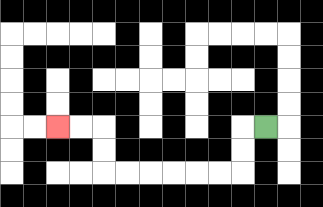{'start': '[11, 5]', 'end': '[2, 5]', 'path_directions': 'L,D,D,L,L,L,L,L,L,U,U,L,L', 'path_coordinates': '[[11, 5], [10, 5], [10, 6], [10, 7], [9, 7], [8, 7], [7, 7], [6, 7], [5, 7], [4, 7], [4, 6], [4, 5], [3, 5], [2, 5]]'}